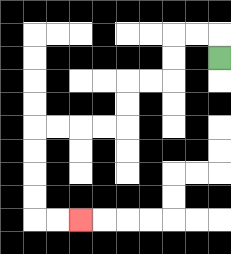{'start': '[9, 2]', 'end': '[3, 9]', 'path_directions': 'U,L,L,D,D,L,L,D,D,L,L,L,L,D,D,D,D,R,R', 'path_coordinates': '[[9, 2], [9, 1], [8, 1], [7, 1], [7, 2], [7, 3], [6, 3], [5, 3], [5, 4], [5, 5], [4, 5], [3, 5], [2, 5], [1, 5], [1, 6], [1, 7], [1, 8], [1, 9], [2, 9], [3, 9]]'}